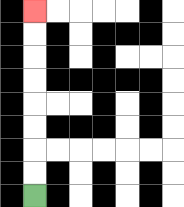{'start': '[1, 8]', 'end': '[1, 0]', 'path_directions': 'U,U,U,U,U,U,U,U', 'path_coordinates': '[[1, 8], [1, 7], [1, 6], [1, 5], [1, 4], [1, 3], [1, 2], [1, 1], [1, 0]]'}